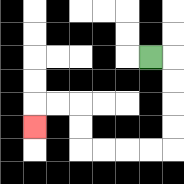{'start': '[6, 2]', 'end': '[1, 5]', 'path_directions': 'R,D,D,D,D,L,L,L,L,U,U,L,L,D', 'path_coordinates': '[[6, 2], [7, 2], [7, 3], [7, 4], [7, 5], [7, 6], [6, 6], [5, 6], [4, 6], [3, 6], [3, 5], [3, 4], [2, 4], [1, 4], [1, 5]]'}